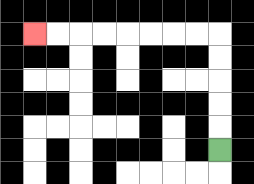{'start': '[9, 6]', 'end': '[1, 1]', 'path_directions': 'U,U,U,U,U,L,L,L,L,L,L,L,L', 'path_coordinates': '[[9, 6], [9, 5], [9, 4], [9, 3], [9, 2], [9, 1], [8, 1], [7, 1], [6, 1], [5, 1], [4, 1], [3, 1], [2, 1], [1, 1]]'}